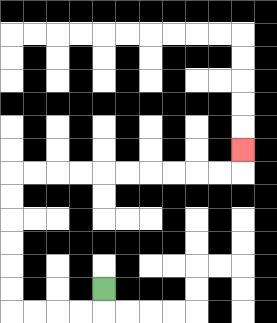{'start': '[4, 12]', 'end': '[10, 6]', 'path_directions': 'D,L,L,L,L,U,U,U,U,U,U,R,R,R,R,R,R,R,R,R,R,U', 'path_coordinates': '[[4, 12], [4, 13], [3, 13], [2, 13], [1, 13], [0, 13], [0, 12], [0, 11], [0, 10], [0, 9], [0, 8], [0, 7], [1, 7], [2, 7], [3, 7], [4, 7], [5, 7], [6, 7], [7, 7], [8, 7], [9, 7], [10, 7], [10, 6]]'}